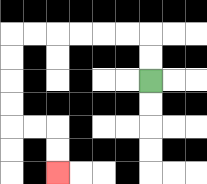{'start': '[6, 3]', 'end': '[2, 7]', 'path_directions': 'U,U,L,L,L,L,L,L,D,D,D,D,R,R,D,D', 'path_coordinates': '[[6, 3], [6, 2], [6, 1], [5, 1], [4, 1], [3, 1], [2, 1], [1, 1], [0, 1], [0, 2], [0, 3], [0, 4], [0, 5], [1, 5], [2, 5], [2, 6], [2, 7]]'}